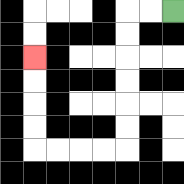{'start': '[7, 0]', 'end': '[1, 2]', 'path_directions': 'L,L,D,D,D,D,D,D,L,L,L,L,U,U,U,U', 'path_coordinates': '[[7, 0], [6, 0], [5, 0], [5, 1], [5, 2], [5, 3], [5, 4], [5, 5], [5, 6], [4, 6], [3, 6], [2, 6], [1, 6], [1, 5], [1, 4], [1, 3], [1, 2]]'}